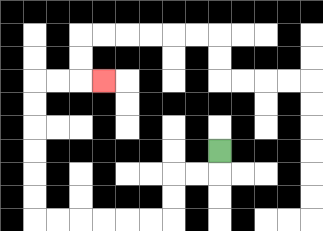{'start': '[9, 6]', 'end': '[4, 3]', 'path_directions': 'D,L,L,D,D,L,L,L,L,L,L,U,U,U,U,U,U,R,R,R', 'path_coordinates': '[[9, 6], [9, 7], [8, 7], [7, 7], [7, 8], [7, 9], [6, 9], [5, 9], [4, 9], [3, 9], [2, 9], [1, 9], [1, 8], [1, 7], [1, 6], [1, 5], [1, 4], [1, 3], [2, 3], [3, 3], [4, 3]]'}